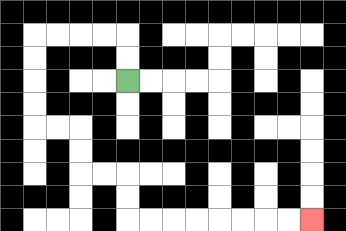{'start': '[5, 3]', 'end': '[13, 9]', 'path_directions': 'U,U,L,L,L,L,D,D,D,D,R,R,D,D,R,R,D,D,R,R,R,R,R,R,R,R', 'path_coordinates': '[[5, 3], [5, 2], [5, 1], [4, 1], [3, 1], [2, 1], [1, 1], [1, 2], [1, 3], [1, 4], [1, 5], [2, 5], [3, 5], [3, 6], [3, 7], [4, 7], [5, 7], [5, 8], [5, 9], [6, 9], [7, 9], [8, 9], [9, 9], [10, 9], [11, 9], [12, 9], [13, 9]]'}